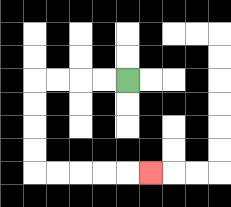{'start': '[5, 3]', 'end': '[6, 7]', 'path_directions': 'L,L,L,L,D,D,D,D,R,R,R,R,R', 'path_coordinates': '[[5, 3], [4, 3], [3, 3], [2, 3], [1, 3], [1, 4], [1, 5], [1, 6], [1, 7], [2, 7], [3, 7], [4, 7], [5, 7], [6, 7]]'}